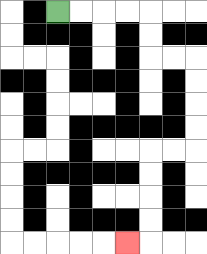{'start': '[2, 0]', 'end': '[5, 10]', 'path_directions': 'R,R,R,R,D,D,R,R,D,D,D,D,L,L,D,D,D,D,L', 'path_coordinates': '[[2, 0], [3, 0], [4, 0], [5, 0], [6, 0], [6, 1], [6, 2], [7, 2], [8, 2], [8, 3], [8, 4], [8, 5], [8, 6], [7, 6], [6, 6], [6, 7], [6, 8], [6, 9], [6, 10], [5, 10]]'}